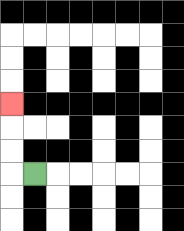{'start': '[1, 7]', 'end': '[0, 4]', 'path_directions': 'L,U,U,U', 'path_coordinates': '[[1, 7], [0, 7], [0, 6], [0, 5], [0, 4]]'}